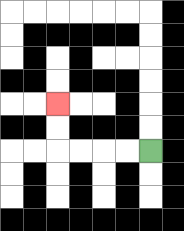{'start': '[6, 6]', 'end': '[2, 4]', 'path_directions': 'L,L,L,L,U,U', 'path_coordinates': '[[6, 6], [5, 6], [4, 6], [3, 6], [2, 6], [2, 5], [2, 4]]'}